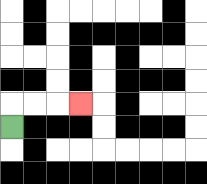{'start': '[0, 5]', 'end': '[3, 4]', 'path_directions': 'U,R,R,R', 'path_coordinates': '[[0, 5], [0, 4], [1, 4], [2, 4], [3, 4]]'}